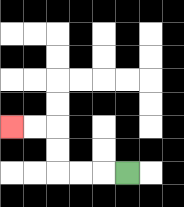{'start': '[5, 7]', 'end': '[0, 5]', 'path_directions': 'L,L,L,U,U,L,L', 'path_coordinates': '[[5, 7], [4, 7], [3, 7], [2, 7], [2, 6], [2, 5], [1, 5], [0, 5]]'}